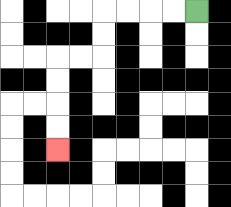{'start': '[8, 0]', 'end': '[2, 6]', 'path_directions': 'L,L,L,L,D,D,L,L,D,D,D,D', 'path_coordinates': '[[8, 0], [7, 0], [6, 0], [5, 0], [4, 0], [4, 1], [4, 2], [3, 2], [2, 2], [2, 3], [2, 4], [2, 5], [2, 6]]'}